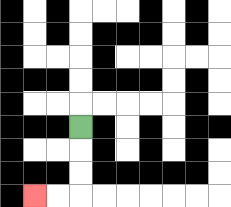{'start': '[3, 5]', 'end': '[1, 8]', 'path_directions': 'D,D,D,L,L', 'path_coordinates': '[[3, 5], [3, 6], [3, 7], [3, 8], [2, 8], [1, 8]]'}